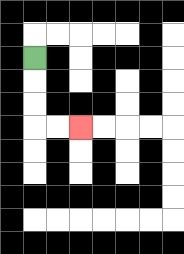{'start': '[1, 2]', 'end': '[3, 5]', 'path_directions': 'D,D,D,R,R', 'path_coordinates': '[[1, 2], [1, 3], [1, 4], [1, 5], [2, 5], [3, 5]]'}